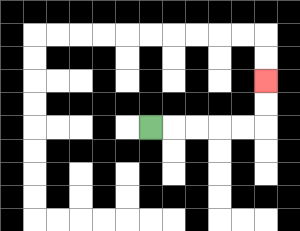{'start': '[6, 5]', 'end': '[11, 3]', 'path_directions': 'R,R,R,R,R,U,U', 'path_coordinates': '[[6, 5], [7, 5], [8, 5], [9, 5], [10, 5], [11, 5], [11, 4], [11, 3]]'}